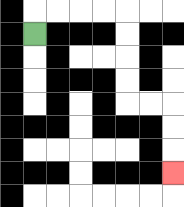{'start': '[1, 1]', 'end': '[7, 7]', 'path_directions': 'U,R,R,R,R,D,D,D,D,R,R,D,D,D', 'path_coordinates': '[[1, 1], [1, 0], [2, 0], [3, 0], [4, 0], [5, 0], [5, 1], [5, 2], [5, 3], [5, 4], [6, 4], [7, 4], [7, 5], [7, 6], [7, 7]]'}